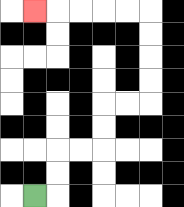{'start': '[1, 8]', 'end': '[1, 0]', 'path_directions': 'R,U,U,R,R,U,U,R,R,U,U,U,U,L,L,L,L,L', 'path_coordinates': '[[1, 8], [2, 8], [2, 7], [2, 6], [3, 6], [4, 6], [4, 5], [4, 4], [5, 4], [6, 4], [6, 3], [6, 2], [6, 1], [6, 0], [5, 0], [4, 0], [3, 0], [2, 0], [1, 0]]'}